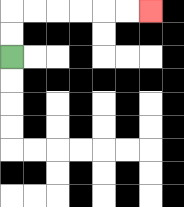{'start': '[0, 2]', 'end': '[6, 0]', 'path_directions': 'U,U,R,R,R,R,R,R', 'path_coordinates': '[[0, 2], [0, 1], [0, 0], [1, 0], [2, 0], [3, 0], [4, 0], [5, 0], [6, 0]]'}